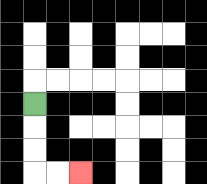{'start': '[1, 4]', 'end': '[3, 7]', 'path_directions': 'D,D,D,R,R', 'path_coordinates': '[[1, 4], [1, 5], [1, 6], [1, 7], [2, 7], [3, 7]]'}